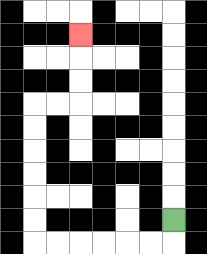{'start': '[7, 9]', 'end': '[3, 1]', 'path_directions': 'D,L,L,L,L,L,L,U,U,U,U,U,U,R,R,U,U,U', 'path_coordinates': '[[7, 9], [7, 10], [6, 10], [5, 10], [4, 10], [3, 10], [2, 10], [1, 10], [1, 9], [1, 8], [1, 7], [1, 6], [1, 5], [1, 4], [2, 4], [3, 4], [3, 3], [3, 2], [3, 1]]'}